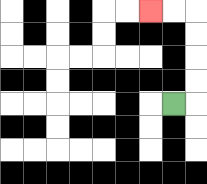{'start': '[7, 4]', 'end': '[6, 0]', 'path_directions': 'R,U,U,U,U,L,L', 'path_coordinates': '[[7, 4], [8, 4], [8, 3], [8, 2], [8, 1], [8, 0], [7, 0], [6, 0]]'}